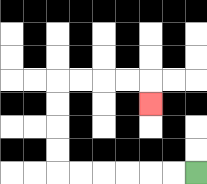{'start': '[8, 7]', 'end': '[6, 4]', 'path_directions': 'L,L,L,L,L,L,U,U,U,U,R,R,R,R,D', 'path_coordinates': '[[8, 7], [7, 7], [6, 7], [5, 7], [4, 7], [3, 7], [2, 7], [2, 6], [2, 5], [2, 4], [2, 3], [3, 3], [4, 3], [5, 3], [6, 3], [6, 4]]'}